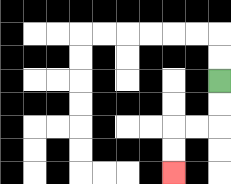{'start': '[9, 3]', 'end': '[7, 7]', 'path_directions': 'D,D,L,L,D,D', 'path_coordinates': '[[9, 3], [9, 4], [9, 5], [8, 5], [7, 5], [7, 6], [7, 7]]'}